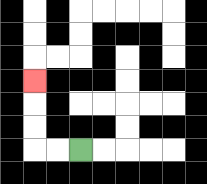{'start': '[3, 6]', 'end': '[1, 3]', 'path_directions': 'L,L,U,U,U', 'path_coordinates': '[[3, 6], [2, 6], [1, 6], [1, 5], [1, 4], [1, 3]]'}